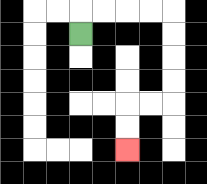{'start': '[3, 1]', 'end': '[5, 6]', 'path_directions': 'U,R,R,R,R,D,D,D,D,L,L,D,D', 'path_coordinates': '[[3, 1], [3, 0], [4, 0], [5, 0], [6, 0], [7, 0], [7, 1], [7, 2], [7, 3], [7, 4], [6, 4], [5, 4], [5, 5], [5, 6]]'}